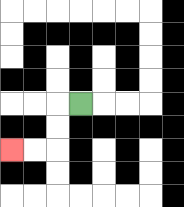{'start': '[3, 4]', 'end': '[0, 6]', 'path_directions': 'L,D,D,L,L', 'path_coordinates': '[[3, 4], [2, 4], [2, 5], [2, 6], [1, 6], [0, 6]]'}